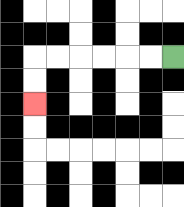{'start': '[7, 2]', 'end': '[1, 4]', 'path_directions': 'L,L,L,L,L,L,D,D', 'path_coordinates': '[[7, 2], [6, 2], [5, 2], [4, 2], [3, 2], [2, 2], [1, 2], [1, 3], [1, 4]]'}